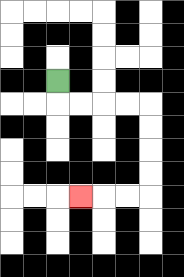{'start': '[2, 3]', 'end': '[3, 8]', 'path_directions': 'D,R,R,R,R,D,D,D,D,L,L,L', 'path_coordinates': '[[2, 3], [2, 4], [3, 4], [4, 4], [5, 4], [6, 4], [6, 5], [6, 6], [6, 7], [6, 8], [5, 8], [4, 8], [3, 8]]'}